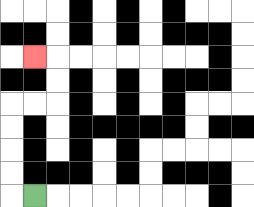{'start': '[1, 8]', 'end': '[1, 2]', 'path_directions': 'L,U,U,U,U,R,R,U,U,L', 'path_coordinates': '[[1, 8], [0, 8], [0, 7], [0, 6], [0, 5], [0, 4], [1, 4], [2, 4], [2, 3], [2, 2], [1, 2]]'}